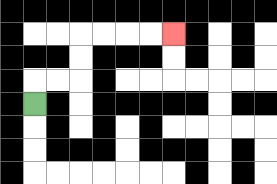{'start': '[1, 4]', 'end': '[7, 1]', 'path_directions': 'U,R,R,U,U,R,R,R,R', 'path_coordinates': '[[1, 4], [1, 3], [2, 3], [3, 3], [3, 2], [3, 1], [4, 1], [5, 1], [6, 1], [7, 1]]'}